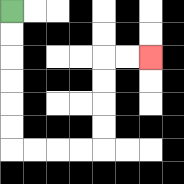{'start': '[0, 0]', 'end': '[6, 2]', 'path_directions': 'D,D,D,D,D,D,R,R,R,R,U,U,U,U,R,R', 'path_coordinates': '[[0, 0], [0, 1], [0, 2], [0, 3], [0, 4], [0, 5], [0, 6], [1, 6], [2, 6], [3, 6], [4, 6], [4, 5], [4, 4], [4, 3], [4, 2], [5, 2], [6, 2]]'}